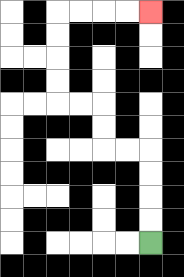{'start': '[6, 10]', 'end': '[6, 0]', 'path_directions': 'U,U,U,U,L,L,U,U,L,L,U,U,U,U,R,R,R,R', 'path_coordinates': '[[6, 10], [6, 9], [6, 8], [6, 7], [6, 6], [5, 6], [4, 6], [4, 5], [4, 4], [3, 4], [2, 4], [2, 3], [2, 2], [2, 1], [2, 0], [3, 0], [4, 0], [5, 0], [6, 0]]'}